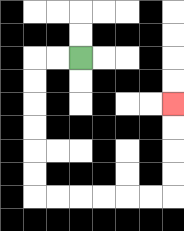{'start': '[3, 2]', 'end': '[7, 4]', 'path_directions': 'L,L,D,D,D,D,D,D,R,R,R,R,R,R,U,U,U,U', 'path_coordinates': '[[3, 2], [2, 2], [1, 2], [1, 3], [1, 4], [1, 5], [1, 6], [1, 7], [1, 8], [2, 8], [3, 8], [4, 8], [5, 8], [6, 8], [7, 8], [7, 7], [7, 6], [7, 5], [7, 4]]'}